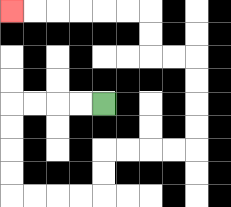{'start': '[4, 4]', 'end': '[0, 0]', 'path_directions': 'L,L,L,L,D,D,D,D,R,R,R,R,U,U,R,R,R,R,U,U,U,U,L,L,U,U,L,L,L,L,L,L', 'path_coordinates': '[[4, 4], [3, 4], [2, 4], [1, 4], [0, 4], [0, 5], [0, 6], [0, 7], [0, 8], [1, 8], [2, 8], [3, 8], [4, 8], [4, 7], [4, 6], [5, 6], [6, 6], [7, 6], [8, 6], [8, 5], [8, 4], [8, 3], [8, 2], [7, 2], [6, 2], [6, 1], [6, 0], [5, 0], [4, 0], [3, 0], [2, 0], [1, 0], [0, 0]]'}